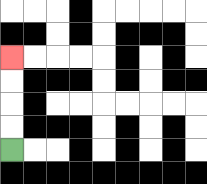{'start': '[0, 6]', 'end': '[0, 2]', 'path_directions': 'U,U,U,U', 'path_coordinates': '[[0, 6], [0, 5], [0, 4], [0, 3], [0, 2]]'}